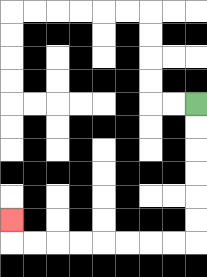{'start': '[8, 4]', 'end': '[0, 9]', 'path_directions': 'D,D,D,D,D,D,L,L,L,L,L,L,L,L,U', 'path_coordinates': '[[8, 4], [8, 5], [8, 6], [8, 7], [8, 8], [8, 9], [8, 10], [7, 10], [6, 10], [5, 10], [4, 10], [3, 10], [2, 10], [1, 10], [0, 10], [0, 9]]'}